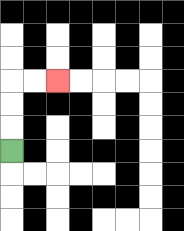{'start': '[0, 6]', 'end': '[2, 3]', 'path_directions': 'U,U,U,R,R', 'path_coordinates': '[[0, 6], [0, 5], [0, 4], [0, 3], [1, 3], [2, 3]]'}